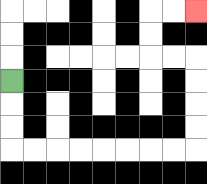{'start': '[0, 3]', 'end': '[8, 0]', 'path_directions': 'D,D,D,R,R,R,R,R,R,R,R,U,U,U,U,L,L,U,U,R,R', 'path_coordinates': '[[0, 3], [0, 4], [0, 5], [0, 6], [1, 6], [2, 6], [3, 6], [4, 6], [5, 6], [6, 6], [7, 6], [8, 6], [8, 5], [8, 4], [8, 3], [8, 2], [7, 2], [6, 2], [6, 1], [6, 0], [7, 0], [8, 0]]'}